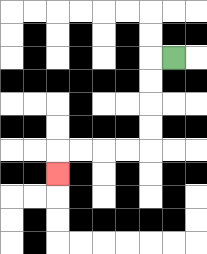{'start': '[7, 2]', 'end': '[2, 7]', 'path_directions': 'L,D,D,D,D,L,L,L,L,D', 'path_coordinates': '[[7, 2], [6, 2], [6, 3], [6, 4], [6, 5], [6, 6], [5, 6], [4, 6], [3, 6], [2, 6], [2, 7]]'}